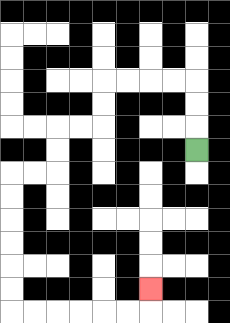{'start': '[8, 6]', 'end': '[6, 12]', 'path_directions': 'U,U,U,L,L,L,L,D,D,L,L,D,D,L,L,D,D,D,D,D,D,R,R,R,R,R,R,U', 'path_coordinates': '[[8, 6], [8, 5], [8, 4], [8, 3], [7, 3], [6, 3], [5, 3], [4, 3], [4, 4], [4, 5], [3, 5], [2, 5], [2, 6], [2, 7], [1, 7], [0, 7], [0, 8], [0, 9], [0, 10], [0, 11], [0, 12], [0, 13], [1, 13], [2, 13], [3, 13], [4, 13], [5, 13], [6, 13], [6, 12]]'}